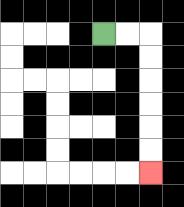{'start': '[4, 1]', 'end': '[6, 7]', 'path_directions': 'R,R,D,D,D,D,D,D', 'path_coordinates': '[[4, 1], [5, 1], [6, 1], [6, 2], [6, 3], [6, 4], [6, 5], [6, 6], [6, 7]]'}